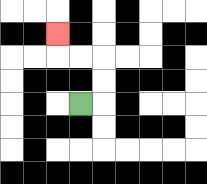{'start': '[3, 4]', 'end': '[2, 1]', 'path_directions': 'R,U,U,L,L,U', 'path_coordinates': '[[3, 4], [4, 4], [4, 3], [4, 2], [3, 2], [2, 2], [2, 1]]'}